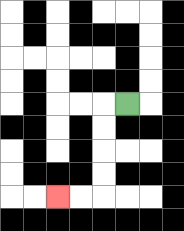{'start': '[5, 4]', 'end': '[2, 8]', 'path_directions': 'L,D,D,D,D,L,L', 'path_coordinates': '[[5, 4], [4, 4], [4, 5], [4, 6], [4, 7], [4, 8], [3, 8], [2, 8]]'}